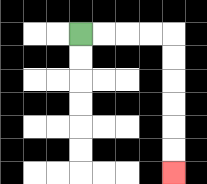{'start': '[3, 1]', 'end': '[7, 7]', 'path_directions': 'R,R,R,R,D,D,D,D,D,D', 'path_coordinates': '[[3, 1], [4, 1], [5, 1], [6, 1], [7, 1], [7, 2], [7, 3], [7, 4], [7, 5], [7, 6], [7, 7]]'}